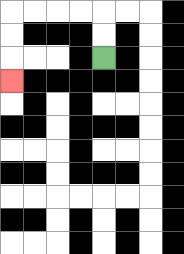{'start': '[4, 2]', 'end': '[0, 3]', 'path_directions': 'U,U,L,L,L,L,D,D,D', 'path_coordinates': '[[4, 2], [4, 1], [4, 0], [3, 0], [2, 0], [1, 0], [0, 0], [0, 1], [0, 2], [0, 3]]'}